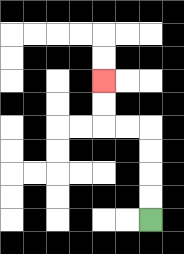{'start': '[6, 9]', 'end': '[4, 3]', 'path_directions': 'U,U,U,U,L,L,U,U', 'path_coordinates': '[[6, 9], [6, 8], [6, 7], [6, 6], [6, 5], [5, 5], [4, 5], [4, 4], [4, 3]]'}